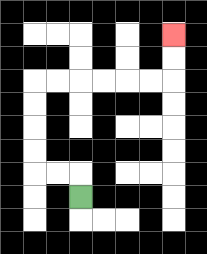{'start': '[3, 8]', 'end': '[7, 1]', 'path_directions': 'U,L,L,U,U,U,U,R,R,R,R,R,R,U,U', 'path_coordinates': '[[3, 8], [3, 7], [2, 7], [1, 7], [1, 6], [1, 5], [1, 4], [1, 3], [2, 3], [3, 3], [4, 3], [5, 3], [6, 3], [7, 3], [7, 2], [7, 1]]'}